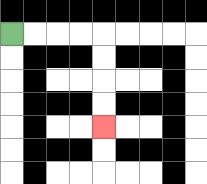{'start': '[0, 1]', 'end': '[4, 5]', 'path_directions': 'R,R,R,R,D,D,D,D', 'path_coordinates': '[[0, 1], [1, 1], [2, 1], [3, 1], [4, 1], [4, 2], [4, 3], [4, 4], [4, 5]]'}